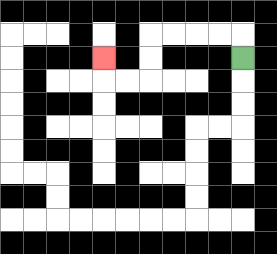{'start': '[10, 2]', 'end': '[4, 2]', 'path_directions': 'U,L,L,L,L,D,D,L,L,U', 'path_coordinates': '[[10, 2], [10, 1], [9, 1], [8, 1], [7, 1], [6, 1], [6, 2], [6, 3], [5, 3], [4, 3], [4, 2]]'}